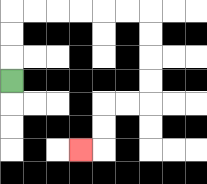{'start': '[0, 3]', 'end': '[3, 6]', 'path_directions': 'U,U,U,R,R,R,R,R,R,D,D,D,D,L,L,D,D,L', 'path_coordinates': '[[0, 3], [0, 2], [0, 1], [0, 0], [1, 0], [2, 0], [3, 0], [4, 0], [5, 0], [6, 0], [6, 1], [6, 2], [6, 3], [6, 4], [5, 4], [4, 4], [4, 5], [4, 6], [3, 6]]'}